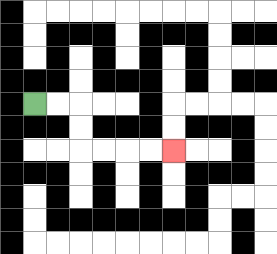{'start': '[1, 4]', 'end': '[7, 6]', 'path_directions': 'R,R,D,D,R,R,R,R', 'path_coordinates': '[[1, 4], [2, 4], [3, 4], [3, 5], [3, 6], [4, 6], [5, 6], [6, 6], [7, 6]]'}